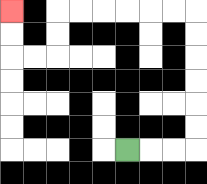{'start': '[5, 6]', 'end': '[0, 0]', 'path_directions': 'R,R,R,U,U,U,U,U,U,L,L,L,L,L,L,D,D,L,L,U,U', 'path_coordinates': '[[5, 6], [6, 6], [7, 6], [8, 6], [8, 5], [8, 4], [8, 3], [8, 2], [8, 1], [8, 0], [7, 0], [6, 0], [5, 0], [4, 0], [3, 0], [2, 0], [2, 1], [2, 2], [1, 2], [0, 2], [0, 1], [0, 0]]'}